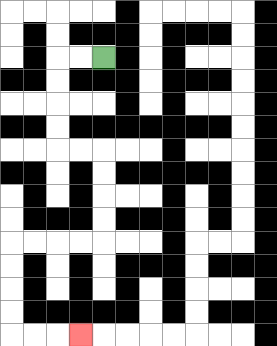{'start': '[4, 2]', 'end': '[3, 14]', 'path_directions': 'L,L,D,D,D,D,R,R,D,D,D,D,L,L,L,L,D,D,D,D,R,R,R', 'path_coordinates': '[[4, 2], [3, 2], [2, 2], [2, 3], [2, 4], [2, 5], [2, 6], [3, 6], [4, 6], [4, 7], [4, 8], [4, 9], [4, 10], [3, 10], [2, 10], [1, 10], [0, 10], [0, 11], [0, 12], [0, 13], [0, 14], [1, 14], [2, 14], [3, 14]]'}